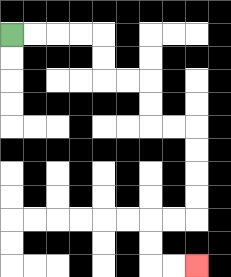{'start': '[0, 1]', 'end': '[8, 11]', 'path_directions': 'R,R,R,R,D,D,R,R,D,D,R,R,D,D,D,D,L,L,D,D,R,R', 'path_coordinates': '[[0, 1], [1, 1], [2, 1], [3, 1], [4, 1], [4, 2], [4, 3], [5, 3], [6, 3], [6, 4], [6, 5], [7, 5], [8, 5], [8, 6], [8, 7], [8, 8], [8, 9], [7, 9], [6, 9], [6, 10], [6, 11], [7, 11], [8, 11]]'}